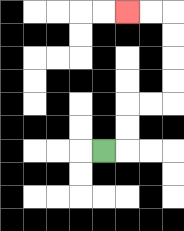{'start': '[4, 6]', 'end': '[5, 0]', 'path_directions': 'R,U,U,R,R,U,U,U,U,L,L', 'path_coordinates': '[[4, 6], [5, 6], [5, 5], [5, 4], [6, 4], [7, 4], [7, 3], [7, 2], [7, 1], [7, 0], [6, 0], [5, 0]]'}